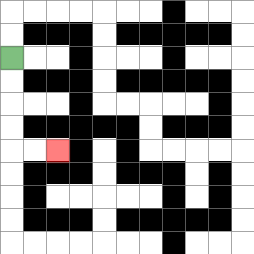{'start': '[0, 2]', 'end': '[2, 6]', 'path_directions': 'D,D,D,D,R,R', 'path_coordinates': '[[0, 2], [0, 3], [0, 4], [0, 5], [0, 6], [1, 6], [2, 6]]'}